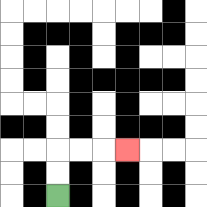{'start': '[2, 8]', 'end': '[5, 6]', 'path_directions': 'U,U,R,R,R', 'path_coordinates': '[[2, 8], [2, 7], [2, 6], [3, 6], [4, 6], [5, 6]]'}